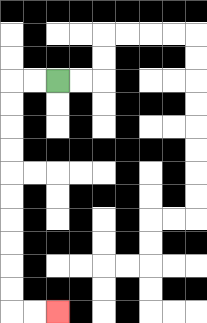{'start': '[2, 3]', 'end': '[2, 13]', 'path_directions': 'L,L,D,D,D,D,D,D,D,D,D,D,R,R', 'path_coordinates': '[[2, 3], [1, 3], [0, 3], [0, 4], [0, 5], [0, 6], [0, 7], [0, 8], [0, 9], [0, 10], [0, 11], [0, 12], [0, 13], [1, 13], [2, 13]]'}